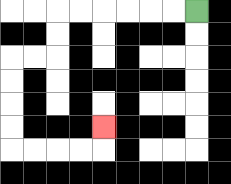{'start': '[8, 0]', 'end': '[4, 5]', 'path_directions': 'L,L,L,L,L,L,D,D,L,L,D,D,D,D,R,R,R,R,U', 'path_coordinates': '[[8, 0], [7, 0], [6, 0], [5, 0], [4, 0], [3, 0], [2, 0], [2, 1], [2, 2], [1, 2], [0, 2], [0, 3], [0, 4], [0, 5], [0, 6], [1, 6], [2, 6], [3, 6], [4, 6], [4, 5]]'}